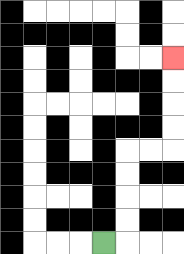{'start': '[4, 10]', 'end': '[7, 2]', 'path_directions': 'R,U,U,U,U,R,R,U,U,U,U', 'path_coordinates': '[[4, 10], [5, 10], [5, 9], [5, 8], [5, 7], [5, 6], [6, 6], [7, 6], [7, 5], [7, 4], [7, 3], [7, 2]]'}